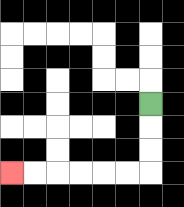{'start': '[6, 4]', 'end': '[0, 7]', 'path_directions': 'D,D,D,L,L,L,L,L,L', 'path_coordinates': '[[6, 4], [6, 5], [6, 6], [6, 7], [5, 7], [4, 7], [3, 7], [2, 7], [1, 7], [0, 7]]'}